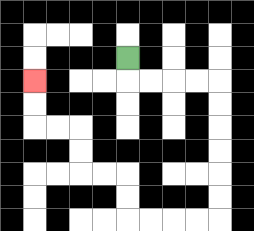{'start': '[5, 2]', 'end': '[1, 3]', 'path_directions': 'D,R,R,R,R,D,D,D,D,D,D,L,L,L,L,U,U,L,L,U,U,L,L,U,U', 'path_coordinates': '[[5, 2], [5, 3], [6, 3], [7, 3], [8, 3], [9, 3], [9, 4], [9, 5], [9, 6], [9, 7], [9, 8], [9, 9], [8, 9], [7, 9], [6, 9], [5, 9], [5, 8], [5, 7], [4, 7], [3, 7], [3, 6], [3, 5], [2, 5], [1, 5], [1, 4], [1, 3]]'}